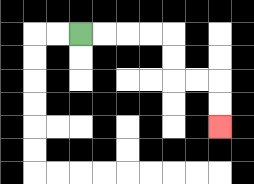{'start': '[3, 1]', 'end': '[9, 5]', 'path_directions': 'R,R,R,R,D,D,R,R,D,D', 'path_coordinates': '[[3, 1], [4, 1], [5, 1], [6, 1], [7, 1], [7, 2], [7, 3], [8, 3], [9, 3], [9, 4], [9, 5]]'}